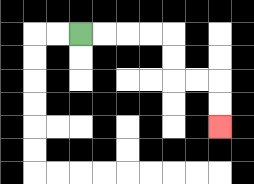{'start': '[3, 1]', 'end': '[9, 5]', 'path_directions': 'R,R,R,R,D,D,R,R,D,D', 'path_coordinates': '[[3, 1], [4, 1], [5, 1], [6, 1], [7, 1], [7, 2], [7, 3], [8, 3], [9, 3], [9, 4], [9, 5]]'}